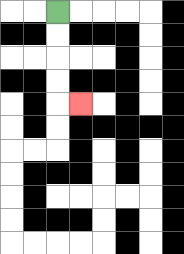{'start': '[2, 0]', 'end': '[3, 4]', 'path_directions': 'D,D,D,D,R', 'path_coordinates': '[[2, 0], [2, 1], [2, 2], [2, 3], [2, 4], [3, 4]]'}